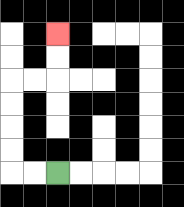{'start': '[2, 7]', 'end': '[2, 1]', 'path_directions': 'L,L,U,U,U,U,R,R,U,U', 'path_coordinates': '[[2, 7], [1, 7], [0, 7], [0, 6], [0, 5], [0, 4], [0, 3], [1, 3], [2, 3], [2, 2], [2, 1]]'}